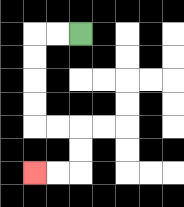{'start': '[3, 1]', 'end': '[1, 7]', 'path_directions': 'L,L,D,D,D,D,R,R,D,D,L,L', 'path_coordinates': '[[3, 1], [2, 1], [1, 1], [1, 2], [1, 3], [1, 4], [1, 5], [2, 5], [3, 5], [3, 6], [3, 7], [2, 7], [1, 7]]'}